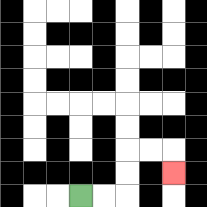{'start': '[3, 8]', 'end': '[7, 7]', 'path_directions': 'R,R,U,U,R,R,D', 'path_coordinates': '[[3, 8], [4, 8], [5, 8], [5, 7], [5, 6], [6, 6], [7, 6], [7, 7]]'}